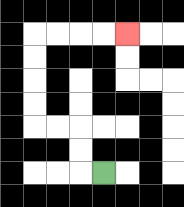{'start': '[4, 7]', 'end': '[5, 1]', 'path_directions': 'L,U,U,L,L,U,U,U,U,R,R,R,R', 'path_coordinates': '[[4, 7], [3, 7], [3, 6], [3, 5], [2, 5], [1, 5], [1, 4], [1, 3], [1, 2], [1, 1], [2, 1], [3, 1], [4, 1], [5, 1]]'}